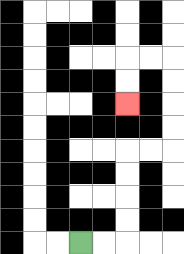{'start': '[3, 10]', 'end': '[5, 4]', 'path_directions': 'R,R,U,U,U,U,R,R,U,U,U,U,L,L,D,D', 'path_coordinates': '[[3, 10], [4, 10], [5, 10], [5, 9], [5, 8], [5, 7], [5, 6], [6, 6], [7, 6], [7, 5], [7, 4], [7, 3], [7, 2], [6, 2], [5, 2], [5, 3], [5, 4]]'}